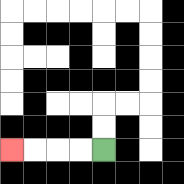{'start': '[4, 6]', 'end': '[0, 6]', 'path_directions': 'L,L,L,L', 'path_coordinates': '[[4, 6], [3, 6], [2, 6], [1, 6], [0, 6]]'}